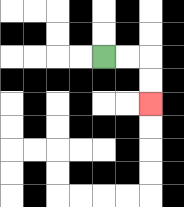{'start': '[4, 2]', 'end': '[6, 4]', 'path_directions': 'R,R,D,D', 'path_coordinates': '[[4, 2], [5, 2], [6, 2], [6, 3], [6, 4]]'}